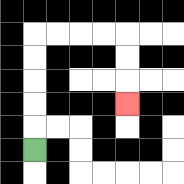{'start': '[1, 6]', 'end': '[5, 4]', 'path_directions': 'U,U,U,U,U,R,R,R,R,D,D,D', 'path_coordinates': '[[1, 6], [1, 5], [1, 4], [1, 3], [1, 2], [1, 1], [2, 1], [3, 1], [4, 1], [5, 1], [5, 2], [5, 3], [5, 4]]'}